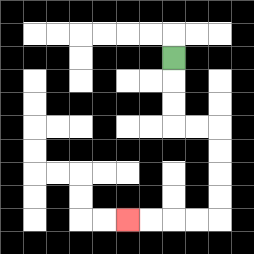{'start': '[7, 2]', 'end': '[5, 9]', 'path_directions': 'D,D,D,R,R,D,D,D,D,L,L,L,L', 'path_coordinates': '[[7, 2], [7, 3], [7, 4], [7, 5], [8, 5], [9, 5], [9, 6], [9, 7], [9, 8], [9, 9], [8, 9], [7, 9], [6, 9], [5, 9]]'}